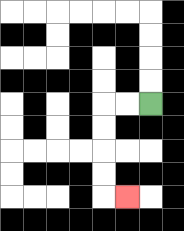{'start': '[6, 4]', 'end': '[5, 8]', 'path_directions': 'L,L,D,D,D,D,R', 'path_coordinates': '[[6, 4], [5, 4], [4, 4], [4, 5], [4, 6], [4, 7], [4, 8], [5, 8]]'}